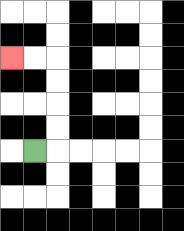{'start': '[1, 6]', 'end': '[0, 2]', 'path_directions': 'R,U,U,U,U,L,L', 'path_coordinates': '[[1, 6], [2, 6], [2, 5], [2, 4], [2, 3], [2, 2], [1, 2], [0, 2]]'}